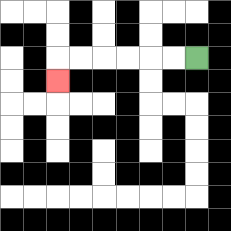{'start': '[8, 2]', 'end': '[2, 3]', 'path_directions': 'L,L,L,L,L,L,D', 'path_coordinates': '[[8, 2], [7, 2], [6, 2], [5, 2], [4, 2], [3, 2], [2, 2], [2, 3]]'}